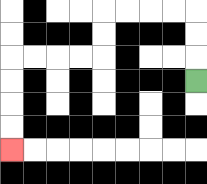{'start': '[8, 3]', 'end': '[0, 6]', 'path_directions': 'U,U,U,L,L,L,L,D,D,L,L,L,L,D,D,D,D', 'path_coordinates': '[[8, 3], [8, 2], [8, 1], [8, 0], [7, 0], [6, 0], [5, 0], [4, 0], [4, 1], [4, 2], [3, 2], [2, 2], [1, 2], [0, 2], [0, 3], [0, 4], [0, 5], [0, 6]]'}